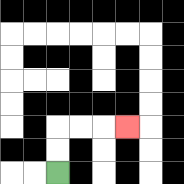{'start': '[2, 7]', 'end': '[5, 5]', 'path_directions': 'U,U,R,R,R', 'path_coordinates': '[[2, 7], [2, 6], [2, 5], [3, 5], [4, 5], [5, 5]]'}